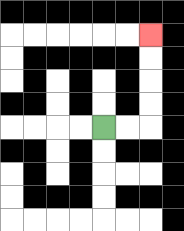{'start': '[4, 5]', 'end': '[6, 1]', 'path_directions': 'R,R,U,U,U,U', 'path_coordinates': '[[4, 5], [5, 5], [6, 5], [6, 4], [6, 3], [6, 2], [6, 1]]'}